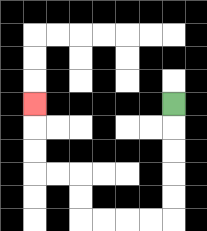{'start': '[7, 4]', 'end': '[1, 4]', 'path_directions': 'D,D,D,D,D,L,L,L,L,U,U,L,L,U,U,U', 'path_coordinates': '[[7, 4], [7, 5], [7, 6], [7, 7], [7, 8], [7, 9], [6, 9], [5, 9], [4, 9], [3, 9], [3, 8], [3, 7], [2, 7], [1, 7], [1, 6], [1, 5], [1, 4]]'}